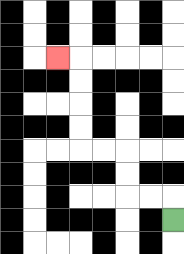{'start': '[7, 9]', 'end': '[2, 2]', 'path_directions': 'U,L,L,U,U,L,L,U,U,U,U,L', 'path_coordinates': '[[7, 9], [7, 8], [6, 8], [5, 8], [5, 7], [5, 6], [4, 6], [3, 6], [3, 5], [3, 4], [3, 3], [3, 2], [2, 2]]'}